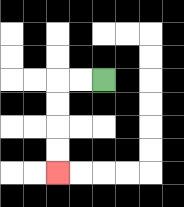{'start': '[4, 3]', 'end': '[2, 7]', 'path_directions': 'L,L,D,D,D,D', 'path_coordinates': '[[4, 3], [3, 3], [2, 3], [2, 4], [2, 5], [2, 6], [2, 7]]'}